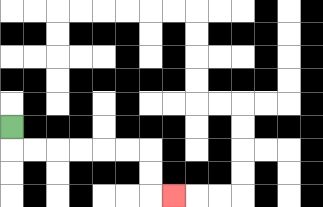{'start': '[0, 5]', 'end': '[7, 8]', 'path_directions': 'D,R,R,R,R,R,R,D,D,R', 'path_coordinates': '[[0, 5], [0, 6], [1, 6], [2, 6], [3, 6], [4, 6], [5, 6], [6, 6], [6, 7], [6, 8], [7, 8]]'}